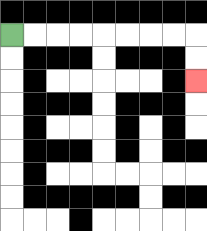{'start': '[0, 1]', 'end': '[8, 3]', 'path_directions': 'R,R,R,R,R,R,R,R,D,D', 'path_coordinates': '[[0, 1], [1, 1], [2, 1], [3, 1], [4, 1], [5, 1], [6, 1], [7, 1], [8, 1], [8, 2], [8, 3]]'}